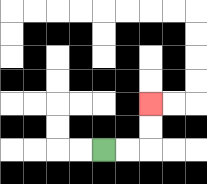{'start': '[4, 6]', 'end': '[6, 4]', 'path_directions': 'R,R,U,U', 'path_coordinates': '[[4, 6], [5, 6], [6, 6], [6, 5], [6, 4]]'}